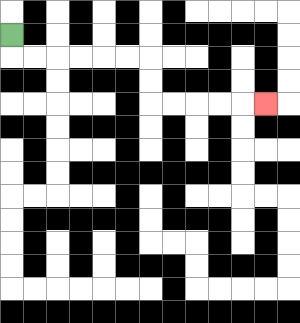{'start': '[0, 1]', 'end': '[11, 4]', 'path_directions': 'D,R,R,R,R,R,R,D,D,R,R,R,R,R', 'path_coordinates': '[[0, 1], [0, 2], [1, 2], [2, 2], [3, 2], [4, 2], [5, 2], [6, 2], [6, 3], [6, 4], [7, 4], [8, 4], [9, 4], [10, 4], [11, 4]]'}